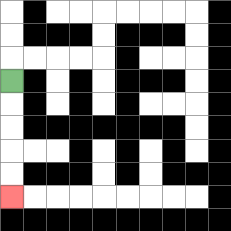{'start': '[0, 3]', 'end': '[0, 8]', 'path_directions': 'D,D,D,D,D', 'path_coordinates': '[[0, 3], [0, 4], [0, 5], [0, 6], [0, 7], [0, 8]]'}